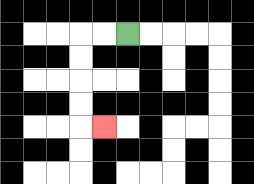{'start': '[5, 1]', 'end': '[4, 5]', 'path_directions': 'L,L,D,D,D,D,R', 'path_coordinates': '[[5, 1], [4, 1], [3, 1], [3, 2], [3, 3], [3, 4], [3, 5], [4, 5]]'}